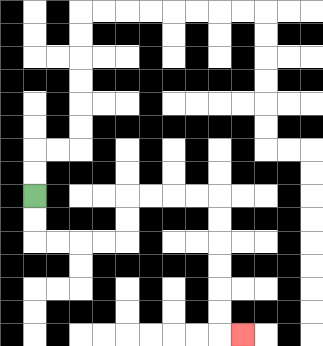{'start': '[1, 8]', 'end': '[10, 14]', 'path_directions': 'D,D,R,R,R,R,U,U,R,R,R,R,D,D,D,D,D,D,R', 'path_coordinates': '[[1, 8], [1, 9], [1, 10], [2, 10], [3, 10], [4, 10], [5, 10], [5, 9], [5, 8], [6, 8], [7, 8], [8, 8], [9, 8], [9, 9], [9, 10], [9, 11], [9, 12], [9, 13], [9, 14], [10, 14]]'}